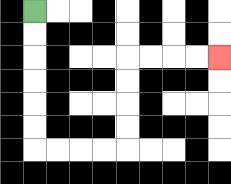{'start': '[1, 0]', 'end': '[9, 2]', 'path_directions': 'D,D,D,D,D,D,R,R,R,R,U,U,U,U,R,R,R,R', 'path_coordinates': '[[1, 0], [1, 1], [1, 2], [1, 3], [1, 4], [1, 5], [1, 6], [2, 6], [3, 6], [4, 6], [5, 6], [5, 5], [5, 4], [5, 3], [5, 2], [6, 2], [7, 2], [8, 2], [9, 2]]'}